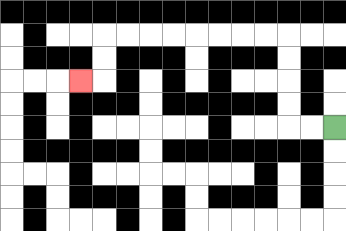{'start': '[14, 5]', 'end': '[3, 3]', 'path_directions': 'L,L,U,U,U,U,L,L,L,L,L,L,L,L,D,D,L', 'path_coordinates': '[[14, 5], [13, 5], [12, 5], [12, 4], [12, 3], [12, 2], [12, 1], [11, 1], [10, 1], [9, 1], [8, 1], [7, 1], [6, 1], [5, 1], [4, 1], [4, 2], [4, 3], [3, 3]]'}